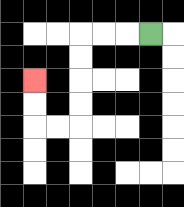{'start': '[6, 1]', 'end': '[1, 3]', 'path_directions': 'L,L,L,D,D,D,D,L,L,U,U', 'path_coordinates': '[[6, 1], [5, 1], [4, 1], [3, 1], [3, 2], [3, 3], [3, 4], [3, 5], [2, 5], [1, 5], [1, 4], [1, 3]]'}